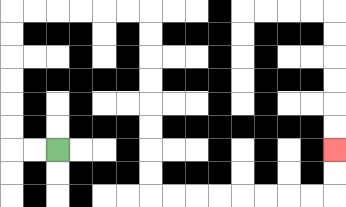{'start': '[2, 6]', 'end': '[14, 6]', 'path_directions': 'L,L,U,U,U,U,U,U,R,R,R,R,R,R,D,D,D,D,D,D,D,D,R,R,R,R,R,R,R,R,U,U', 'path_coordinates': '[[2, 6], [1, 6], [0, 6], [0, 5], [0, 4], [0, 3], [0, 2], [0, 1], [0, 0], [1, 0], [2, 0], [3, 0], [4, 0], [5, 0], [6, 0], [6, 1], [6, 2], [6, 3], [6, 4], [6, 5], [6, 6], [6, 7], [6, 8], [7, 8], [8, 8], [9, 8], [10, 8], [11, 8], [12, 8], [13, 8], [14, 8], [14, 7], [14, 6]]'}